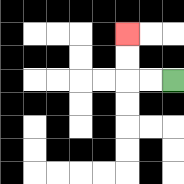{'start': '[7, 3]', 'end': '[5, 1]', 'path_directions': 'L,L,U,U', 'path_coordinates': '[[7, 3], [6, 3], [5, 3], [5, 2], [5, 1]]'}